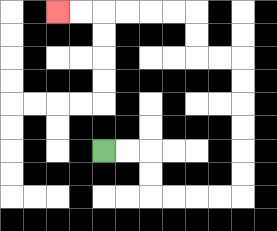{'start': '[4, 6]', 'end': '[2, 0]', 'path_directions': 'R,R,D,D,R,R,R,R,U,U,U,U,U,U,L,L,U,U,L,L,L,L,L,L', 'path_coordinates': '[[4, 6], [5, 6], [6, 6], [6, 7], [6, 8], [7, 8], [8, 8], [9, 8], [10, 8], [10, 7], [10, 6], [10, 5], [10, 4], [10, 3], [10, 2], [9, 2], [8, 2], [8, 1], [8, 0], [7, 0], [6, 0], [5, 0], [4, 0], [3, 0], [2, 0]]'}